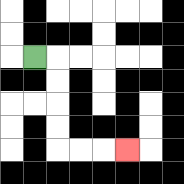{'start': '[1, 2]', 'end': '[5, 6]', 'path_directions': 'R,D,D,D,D,R,R,R', 'path_coordinates': '[[1, 2], [2, 2], [2, 3], [2, 4], [2, 5], [2, 6], [3, 6], [4, 6], [5, 6]]'}